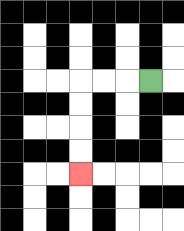{'start': '[6, 3]', 'end': '[3, 7]', 'path_directions': 'L,L,L,D,D,D,D', 'path_coordinates': '[[6, 3], [5, 3], [4, 3], [3, 3], [3, 4], [3, 5], [3, 6], [3, 7]]'}